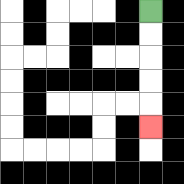{'start': '[6, 0]', 'end': '[6, 5]', 'path_directions': 'D,D,D,D,D', 'path_coordinates': '[[6, 0], [6, 1], [6, 2], [6, 3], [6, 4], [6, 5]]'}